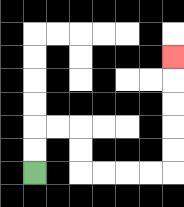{'start': '[1, 7]', 'end': '[7, 2]', 'path_directions': 'U,U,R,R,D,D,R,R,R,R,U,U,U,U,U', 'path_coordinates': '[[1, 7], [1, 6], [1, 5], [2, 5], [3, 5], [3, 6], [3, 7], [4, 7], [5, 7], [6, 7], [7, 7], [7, 6], [7, 5], [7, 4], [7, 3], [7, 2]]'}